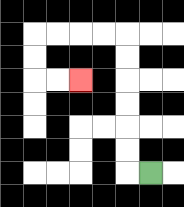{'start': '[6, 7]', 'end': '[3, 3]', 'path_directions': 'L,U,U,U,U,U,U,L,L,L,L,D,D,R,R', 'path_coordinates': '[[6, 7], [5, 7], [5, 6], [5, 5], [5, 4], [5, 3], [5, 2], [5, 1], [4, 1], [3, 1], [2, 1], [1, 1], [1, 2], [1, 3], [2, 3], [3, 3]]'}